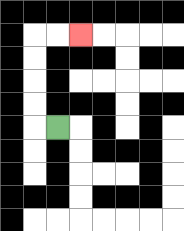{'start': '[2, 5]', 'end': '[3, 1]', 'path_directions': 'L,U,U,U,U,R,R', 'path_coordinates': '[[2, 5], [1, 5], [1, 4], [1, 3], [1, 2], [1, 1], [2, 1], [3, 1]]'}